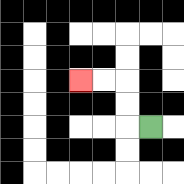{'start': '[6, 5]', 'end': '[3, 3]', 'path_directions': 'L,U,U,L,L', 'path_coordinates': '[[6, 5], [5, 5], [5, 4], [5, 3], [4, 3], [3, 3]]'}